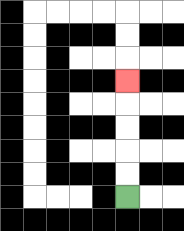{'start': '[5, 8]', 'end': '[5, 3]', 'path_directions': 'U,U,U,U,U', 'path_coordinates': '[[5, 8], [5, 7], [5, 6], [5, 5], [5, 4], [5, 3]]'}